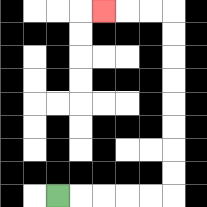{'start': '[2, 8]', 'end': '[4, 0]', 'path_directions': 'R,R,R,R,R,U,U,U,U,U,U,U,U,L,L,L', 'path_coordinates': '[[2, 8], [3, 8], [4, 8], [5, 8], [6, 8], [7, 8], [7, 7], [7, 6], [7, 5], [7, 4], [7, 3], [7, 2], [7, 1], [7, 0], [6, 0], [5, 0], [4, 0]]'}